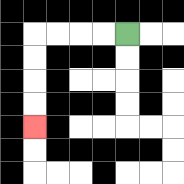{'start': '[5, 1]', 'end': '[1, 5]', 'path_directions': 'L,L,L,L,D,D,D,D', 'path_coordinates': '[[5, 1], [4, 1], [3, 1], [2, 1], [1, 1], [1, 2], [1, 3], [1, 4], [1, 5]]'}